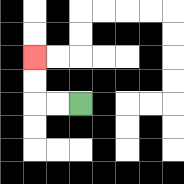{'start': '[3, 4]', 'end': '[1, 2]', 'path_directions': 'L,L,U,U', 'path_coordinates': '[[3, 4], [2, 4], [1, 4], [1, 3], [1, 2]]'}